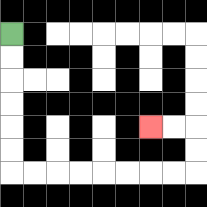{'start': '[0, 1]', 'end': '[6, 5]', 'path_directions': 'D,D,D,D,D,D,R,R,R,R,R,R,R,R,U,U,L,L', 'path_coordinates': '[[0, 1], [0, 2], [0, 3], [0, 4], [0, 5], [0, 6], [0, 7], [1, 7], [2, 7], [3, 7], [4, 7], [5, 7], [6, 7], [7, 7], [8, 7], [8, 6], [8, 5], [7, 5], [6, 5]]'}